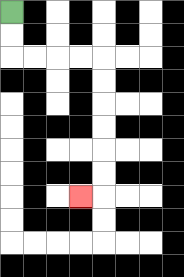{'start': '[0, 0]', 'end': '[3, 8]', 'path_directions': 'D,D,R,R,R,R,D,D,D,D,D,D,L', 'path_coordinates': '[[0, 0], [0, 1], [0, 2], [1, 2], [2, 2], [3, 2], [4, 2], [4, 3], [4, 4], [4, 5], [4, 6], [4, 7], [4, 8], [3, 8]]'}